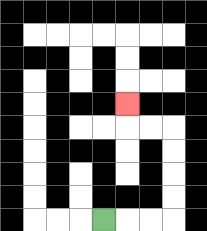{'start': '[4, 9]', 'end': '[5, 4]', 'path_directions': 'R,R,R,U,U,U,U,L,L,U', 'path_coordinates': '[[4, 9], [5, 9], [6, 9], [7, 9], [7, 8], [7, 7], [7, 6], [7, 5], [6, 5], [5, 5], [5, 4]]'}